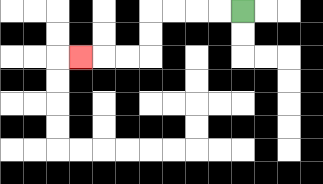{'start': '[10, 0]', 'end': '[3, 2]', 'path_directions': 'L,L,L,L,D,D,L,L,L', 'path_coordinates': '[[10, 0], [9, 0], [8, 0], [7, 0], [6, 0], [6, 1], [6, 2], [5, 2], [4, 2], [3, 2]]'}